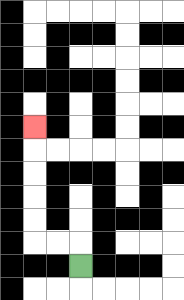{'start': '[3, 11]', 'end': '[1, 5]', 'path_directions': 'U,L,L,U,U,U,U,U', 'path_coordinates': '[[3, 11], [3, 10], [2, 10], [1, 10], [1, 9], [1, 8], [1, 7], [1, 6], [1, 5]]'}